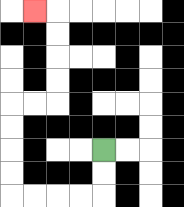{'start': '[4, 6]', 'end': '[1, 0]', 'path_directions': 'D,D,L,L,L,L,U,U,U,U,R,R,U,U,U,U,L', 'path_coordinates': '[[4, 6], [4, 7], [4, 8], [3, 8], [2, 8], [1, 8], [0, 8], [0, 7], [0, 6], [0, 5], [0, 4], [1, 4], [2, 4], [2, 3], [2, 2], [2, 1], [2, 0], [1, 0]]'}